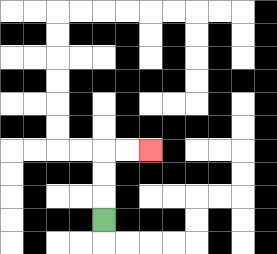{'start': '[4, 9]', 'end': '[6, 6]', 'path_directions': 'U,U,U,R,R', 'path_coordinates': '[[4, 9], [4, 8], [4, 7], [4, 6], [5, 6], [6, 6]]'}